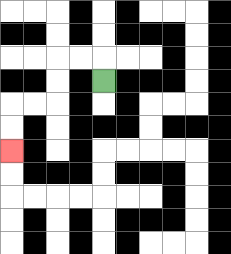{'start': '[4, 3]', 'end': '[0, 6]', 'path_directions': 'U,L,L,D,D,L,L,D,D', 'path_coordinates': '[[4, 3], [4, 2], [3, 2], [2, 2], [2, 3], [2, 4], [1, 4], [0, 4], [0, 5], [0, 6]]'}